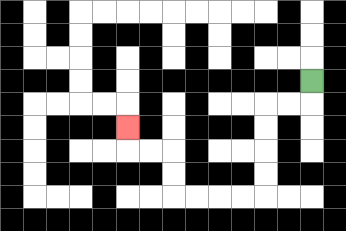{'start': '[13, 3]', 'end': '[5, 5]', 'path_directions': 'D,L,L,D,D,D,D,L,L,L,L,U,U,L,L,U', 'path_coordinates': '[[13, 3], [13, 4], [12, 4], [11, 4], [11, 5], [11, 6], [11, 7], [11, 8], [10, 8], [9, 8], [8, 8], [7, 8], [7, 7], [7, 6], [6, 6], [5, 6], [5, 5]]'}